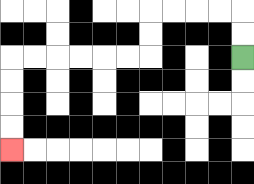{'start': '[10, 2]', 'end': '[0, 6]', 'path_directions': 'U,U,L,L,L,L,D,D,L,L,L,L,L,L,D,D,D,D', 'path_coordinates': '[[10, 2], [10, 1], [10, 0], [9, 0], [8, 0], [7, 0], [6, 0], [6, 1], [6, 2], [5, 2], [4, 2], [3, 2], [2, 2], [1, 2], [0, 2], [0, 3], [0, 4], [0, 5], [0, 6]]'}